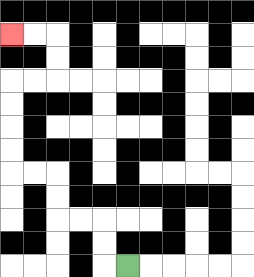{'start': '[5, 11]', 'end': '[0, 1]', 'path_directions': 'L,U,U,L,L,U,U,L,L,U,U,U,U,R,R,U,U,L,L', 'path_coordinates': '[[5, 11], [4, 11], [4, 10], [4, 9], [3, 9], [2, 9], [2, 8], [2, 7], [1, 7], [0, 7], [0, 6], [0, 5], [0, 4], [0, 3], [1, 3], [2, 3], [2, 2], [2, 1], [1, 1], [0, 1]]'}